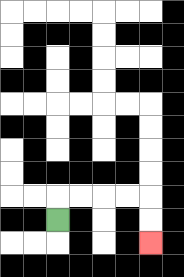{'start': '[2, 9]', 'end': '[6, 10]', 'path_directions': 'U,R,R,R,R,D,D', 'path_coordinates': '[[2, 9], [2, 8], [3, 8], [4, 8], [5, 8], [6, 8], [6, 9], [6, 10]]'}